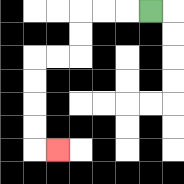{'start': '[6, 0]', 'end': '[2, 6]', 'path_directions': 'L,L,L,D,D,L,L,D,D,D,D,R', 'path_coordinates': '[[6, 0], [5, 0], [4, 0], [3, 0], [3, 1], [3, 2], [2, 2], [1, 2], [1, 3], [1, 4], [1, 5], [1, 6], [2, 6]]'}